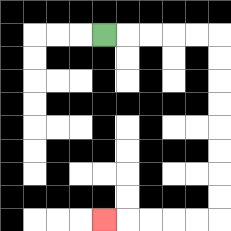{'start': '[4, 1]', 'end': '[4, 9]', 'path_directions': 'R,R,R,R,R,D,D,D,D,D,D,D,D,L,L,L,L,L', 'path_coordinates': '[[4, 1], [5, 1], [6, 1], [7, 1], [8, 1], [9, 1], [9, 2], [9, 3], [9, 4], [9, 5], [9, 6], [9, 7], [9, 8], [9, 9], [8, 9], [7, 9], [6, 9], [5, 9], [4, 9]]'}